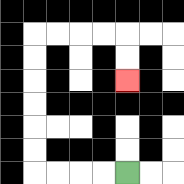{'start': '[5, 7]', 'end': '[5, 3]', 'path_directions': 'L,L,L,L,U,U,U,U,U,U,R,R,R,R,D,D', 'path_coordinates': '[[5, 7], [4, 7], [3, 7], [2, 7], [1, 7], [1, 6], [1, 5], [1, 4], [1, 3], [1, 2], [1, 1], [2, 1], [3, 1], [4, 1], [5, 1], [5, 2], [5, 3]]'}